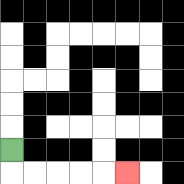{'start': '[0, 6]', 'end': '[5, 7]', 'path_directions': 'D,R,R,R,R,R', 'path_coordinates': '[[0, 6], [0, 7], [1, 7], [2, 7], [3, 7], [4, 7], [5, 7]]'}